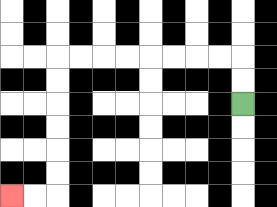{'start': '[10, 4]', 'end': '[0, 8]', 'path_directions': 'U,U,L,L,L,L,L,L,L,L,D,D,D,D,D,D,L,L', 'path_coordinates': '[[10, 4], [10, 3], [10, 2], [9, 2], [8, 2], [7, 2], [6, 2], [5, 2], [4, 2], [3, 2], [2, 2], [2, 3], [2, 4], [2, 5], [2, 6], [2, 7], [2, 8], [1, 8], [0, 8]]'}